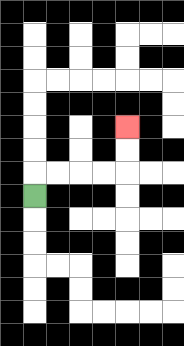{'start': '[1, 8]', 'end': '[5, 5]', 'path_directions': 'U,R,R,R,R,U,U', 'path_coordinates': '[[1, 8], [1, 7], [2, 7], [3, 7], [4, 7], [5, 7], [5, 6], [5, 5]]'}